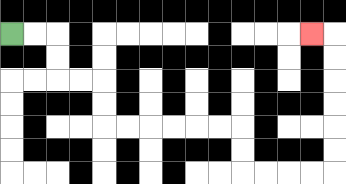{'start': '[0, 1]', 'end': '[13, 1]', 'path_directions': 'R,R,D,D,R,R,D,D,R,R,R,R,R,R,D,D,R,R,R,R,U,U,U,U,U,U,L', 'path_coordinates': '[[0, 1], [1, 1], [2, 1], [2, 2], [2, 3], [3, 3], [4, 3], [4, 4], [4, 5], [5, 5], [6, 5], [7, 5], [8, 5], [9, 5], [10, 5], [10, 6], [10, 7], [11, 7], [12, 7], [13, 7], [14, 7], [14, 6], [14, 5], [14, 4], [14, 3], [14, 2], [14, 1], [13, 1]]'}